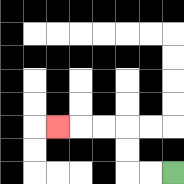{'start': '[7, 7]', 'end': '[2, 5]', 'path_directions': 'L,L,U,U,L,L,L', 'path_coordinates': '[[7, 7], [6, 7], [5, 7], [5, 6], [5, 5], [4, 5], [3, 5], [2, 5]]'}